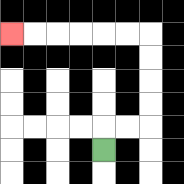{'start': '[4, 6]', 'end': '[0, 1]', 'path_directions': 'U,R,R,U,U,U,U,L,L,L,L,L,L', 'path_coordinates': '[[4, 6], [4, 5], [5, 5], [6, 5], [6, 4], [6, 3], [6, 2], [6, 1], [5, 1], [4, 1], [3, 1], [2, 1], [1, 1], [0, 1]]'}